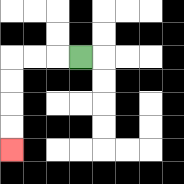{'start': '[3, 2]', 'end': '[0, 6]', 'path_directions': 'L,L,L,D,D,D,D', 'path_coordinates': '[[3, 2], [2, 2], [1, 2], [0, 2], [0, 3], [0, 4], [0, 5], [0, 6]]'}